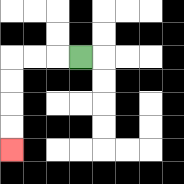{'start': '[3, 2]', 'end': '[0, 6]', 'path_directions': 'L,L,L,D,D,D,D', 'path_coordinates': '[[3, 2], [2, 2], [1, 2], [0, 2], [0, 3], [0, 4], [0, 5], [0, 6]]'}